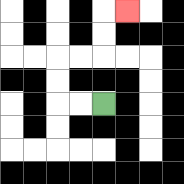{'start': '[4, 4]', 'end': '[5, 0]', 'path_directions': 'L,L,U,U,R,R,U,U,R', 'path_coordinates': '[[4, 4], [3, 4], [2, 4], [2, 3], [2, 2], [3, 2], [4, 2], [4, 1], [4, 0], [5, 0]]'}